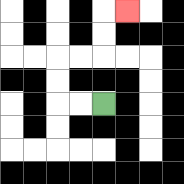{'start': '[4, 4]', 'end': '[5, 0]', 'path_directions': 'L,L,U,U,R,R,U,U,R', 'path_coordinates': '[[4, 4], [3, 4], [2, 4], [2, 3], [2, 2], [3, 2], [4, 2], [4, 1], [4, 0], [5, 0]]'}